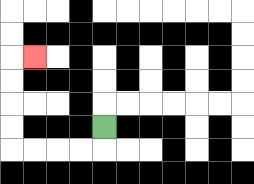{'start': '[4, 5]', 'end': '[1, 2]', 'path_directions': 'D,L,L,L,L,U,U,U,U,R', 'path_coordinates': '[[4, 5], [4, 6], [3, 6], [2, 6], [1, 6], [0, 6], [0, 5], [0, 4], [0, 3], [0, 2], [1, 2]]'}